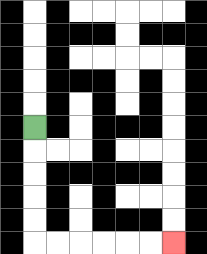{'start': '[1, 5]', 'end': '[7, 10]', 'path_directions': 'D,D,D,D,D,R,R,R,R,R,R', 'path_coordinates': '[[1, 5], [1, 6], [1, 7], [1, 8], [1, 9], [1, 10], [2, 10], [3, 10], [4, 10], [5, 10], [6, 10], [7, 10]]'}